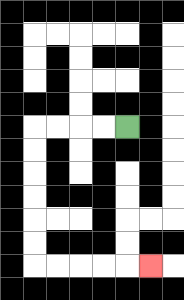{'start': '[5, 5]', 'end': '[6, 11]', 'path_directions': 'L,L,L,L,D,D,D,D,D,D,R,R,R,R,R', 'path_coordinates': '[[5, 5], [4, 5], [3, 5], [2, 5], [1, 5], [1, 6], [1, 7], [1, 8], [1, 9], [1, 10], [1, 11], [2, 11], [3, 11], [4, 11], [5, 11], [6, 11]]'}